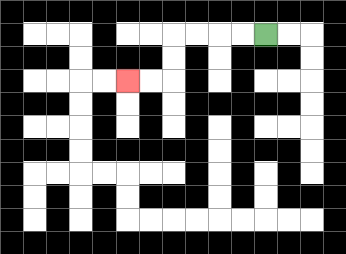{'start': '[11, 1]', 'end': '[5, 3]', 'path_directions': 'L,L,L,L,D,D,L,L', 'path_coordinates': '[[11, 1], [10, 1], [9, 1], [8, 1], [7, 1], [7, 2], [7, 3], [6, 3], [5, 3]]'}